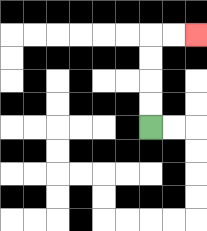{'start': '[6, 5]', 'end': '[8, 1]', 'path_directions': 'U,U,U,U,R,R', 'path_coordinates': '[[6, 5], [6, 4], [6, 3], [6, 2], [6, 1], [7, 1], [8, 1]]'}